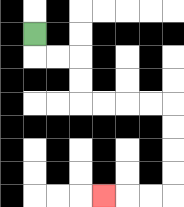{'start': '[1, 1]', 'end': '[4, 8]', 'path_directions': 'D,R,R,D,D,R,R,R,R,D,D,D,D,L,L,L', 'path_coordinates': '[[1, 1], [1, 2], [2, 2], [3, 2], [3, 3], [3, 4], [4, 4], [5, 4], [6, 4], [7, 4], [7, 5], [7, 6], [7, 7], [7, 8], [6, 8], [5, 8], [4, 8]]'}